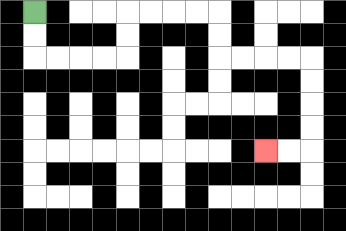{'start': '[1, 0]', 'end': '[11, 6]', 'path_directions': 'D,D,R,R,R,R,U,U,R,R,R,R,D,D,R,R,R,R,D,D,D,D,L,L', 'path_coordinates': '[[1, 0], [1, 1], [1, 2], [2, 2], [3, 2], [4, 2], [5, 2], [5, 1], [5, 0], [6, 0], [7, 0], [8, 0], [9, 0], [9, 1], [9, 2], [10, 2], [11, 2], [12, 2], [13, 2], [13, 3], [13, 4], [13, 5], [13, 6], [12, 6], [11, 6]]'}